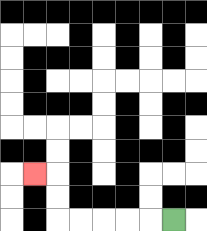{'start': '[7, 9]', 'end': '[1, 7]', 'path_directions': 'L,L,L,L,L,U,U,L', 'path_coordinates': '[[7, 9], [6, 9], [5, 9], [4, 9], [3, 9], [2, 9], [2, 8], [2, 7], [1, 7]]'}